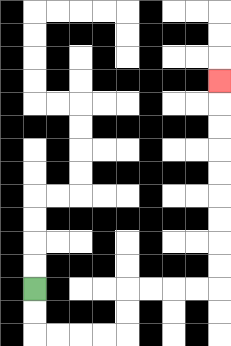{'start': '[1, 12]', 'end': '[9, 3]', 'path_directions': 'D,D,R,R,R,R,U,U,R,R,R,R,U,U,U,U,U,U,U,U,U', 'path_coordinates': '[[1, 12], [1, 13], [1, 14], [2, 14], [3, 14], [4, 14], [5, 14], [5, 13], [5, 12], [6, 12], [7, 12], [8, 12], [9, 12], [9, 11], [9, 10], [9, 9], [9, 8], [9, 7], [9, 6], [9, 5], [9, 4], [9, 3]]'}